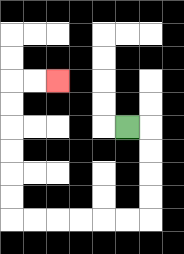{'start': '[5, 5]', 'end': '[2, 3]', 'path_directions': 'R,D,D,D,D,L,L,L,L,L,L,U,U,U,U,U,U,R,R', 'path_coordinates': '[[5, 5], [6, 5], [6, 6], [6, 7], [6, 8], [6, 9], [5, 9], [4, 9], [3, 9], [2, 9], [1, 9], [0, 9], [0, 8], [0, 7], [0, 6], [0, 5], [0, 4], [0, 3], [1, 3], [2, 3]]'}